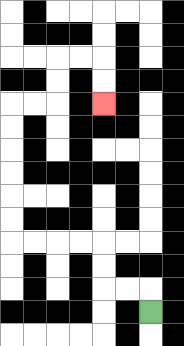{'start': '[6, 13]', 'end': '[4, 4]', 'path_directions': 'U,L,L,U,U,L,L,L,L,U,U,U,U,U,U,R,R,U,U,R,R,D,D', 'path_coordinates': '[[6, 13], [6, 12], [5, 12], [4, 12], [4, 11], [4, 10], [3, 10], [2, 10], [1, 10], [0, 10], [0, 9], [0, 8], [0, 7], [0, 6], [0, 5], [0, 4], [1, 4], [2, 4], [2, 3], [2, 2], [3, 2], [4, 2], [4, 3], [4, 4]]'}